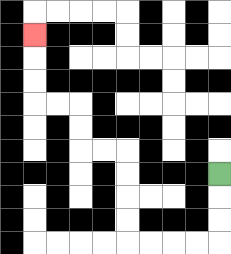{'start': '[9, 7]', 'end': '[1, 1]', 'path_directions': 'D,D,D,L,L,L,L,U,U,U,U,L,L,U,U,L,L,U,U,U', 'path_coordinates': '[[9, 7], [9, 8], [9, 9], [9, 10], [8, 10], [7, 10], [6, 10], [5, 10], [5, 9], [5, 8], [5, 7], [5, 6], [4, 6], [3, 6], [3, 5], [3, 4], [2, 4], [1, 4], [1, 3], [1, 2], [1, 1]]'}